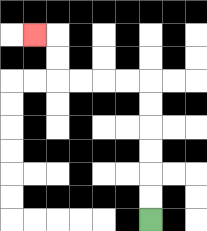{'start': '[6, 9]', 'end': '[1, 1]', 'path_directions': 'U,U,U,U,U,U,L,L,L,L,U,U,L', 'path_coordinates': '[[6, 9], [6, 8], [6, 7], [6, 6], [6, 5], [6, 4], [6, 3], [5, 3], [4, 3], [3, 3], [2, 3], [2, 2], [2, 1], [1, 1]]'}